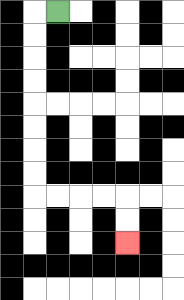{'start': '[2, 0]', 'end': '[5, 10]', 'path_directions': 'L,D,D,D,D,D,D,D,D,R,R,R,R,D,D', 'path_coordinates': '[[2, 0], [1, 0], [1, 1], [1, 2], [1, 3], [1, 4], [1, 5], [1, 6], [1, 7], [1, 8], [2, 8], [3, 8], [4, 8], [5, 8], [5, 9], [5, 10]]'}